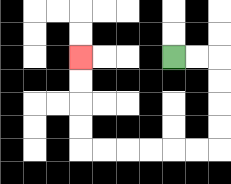{'start': '[7, 2]', 'end': '[3, 2]', 'path_directions': 'R,R,D,D,D,D,L,L,L,L,L,L,U,U,U,U', 'path_coordinates': '[[7, 2], [8, 2], [9, 2], [9, 3], [9, 4], [9, 5], [9, 6], [8, 6], [7, 6], [6, 6], [5, 6], [4, 6], [3, 6], [3, 5], [3, 4], [3, 3], [3, 2]]'}